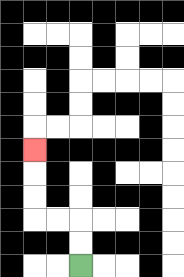{'start': '[3, 11]', 'end': '[1, 6]', 'path_directions': 'U,U,L,L,U,U,U', 'path_coordinates': '[[3, 11], [3, 10], [3, 9], [2, 9], [1, 9], [1, 8], [1, 7], [1, 6]]'}